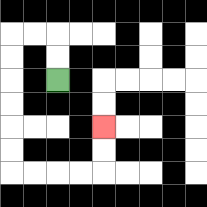{'start': '[2, 3]', 'end': '[4, 5]', 'path_directions': 'U,U,L,L,D,D,D,D,D,D,R,R,R,R,U,U', 'path_coordinates': '[[2, 3], [2, 2], [2, 1], [1, 1], [0, 1], [0, 2], [0, 3], [0, 4], [0, 5], [0, 6], [0, 7], [1, 7], [2, 7], [3, 7], [4, 7], [4, 6], [4, 5]]'}